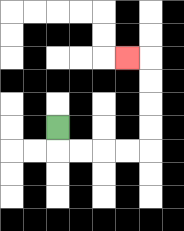{'start': '[2, 5]', 'end': '[5, 2]', 'path_directions': 'D,R,R,R,R,U,U,U,U,L', 'path_coordinates': '[[2, 5], [2, 6], [3, 6], [4, 6], [5, 6], [6, 6], [6, 5], [6, 4], [6, 3], [6, 2], [5, 2]]'}